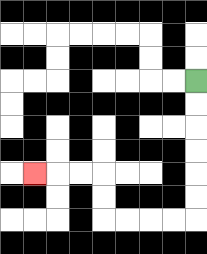{'start': '[8, 3]', 'end': '[1, 7]', 'path_directions': 'D,D,D,D,D,D,L,L,L,L,U,U,L,L,L', 'path_coordinates': '[[8, 3], [8, 4], [8, 5], [8, 6], [8, 7], [8, 8], [8, 9], [7, 9], [6, 9], [5, 9], [4, 9], [4, 8], [4, 7], [3, 7], [2, 7], [1, 7]]'}